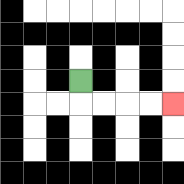{'start': '[3, 3]', 'end': '[7, 4]', 'path_directions': 'D,R,R,R,R', 'path_coordinates': '[[3, 3], [3, 4], [4, 4], [5, 4], [6, 4], [7, 4]]'}